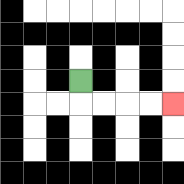{'start': '[3, 3]', 'end': '[7, 4]', 'path_directions': 'D,R,R,R,R', 'path_coordinates': '[[3, 3], [3, 4], [4, 4], [5, 4], [6, 4], [7, 4]]'}